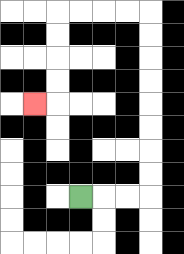{'start': '[3, 8]', 'end': '[1, 4]', 'path_directions': 'R,R,R,U,U,U,U,U,U,U,U,L,L,L,L,D,D,D,D,L', 'path_coordinates': '[[3, 8], [4, 8], [5, 8], [6, 8], [6, 7], [6, 6], [6, 5], [6, 4], [6, 3], [6, 2], [6, 1], [6, 0], [5, 0], [4, 0], [3, 0], [2, 0], [2, 1], [2, 2], [2, 3], [2, 4], [1, 4]]'}